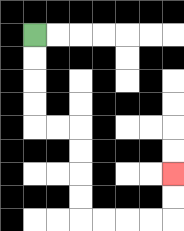{'start': '[1, 1]', 'end': '[7, 7]', 'path_directions': 'D,D,D,D,R,R,D,D,D,D,R,R,R,R,U,U', 'path_coordinates': '[[1, 1], [1, 2], [1, 3], [1, 4], [1, 5], [2, 5], [3, 5], [3, 6], [3, 7], [3, 8], [3, 9], [4, 9], [5, 9], [6, 9], [7, 9], [7, 8], [7, 7]]'}